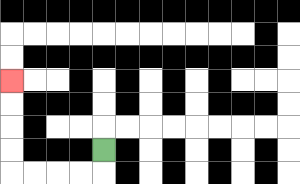{'start': '[4, 6]', 'end': '[0, 3]', 'path_directions': 'D,L,L,L,L,U,U,U,U', 'path_coordinates': '[[4, 6], [4, 7], [3, 7], [2, 7], [1, 7], [0, 7], [0, 6], [0, 5], [0, 4], [0, 3]]'}